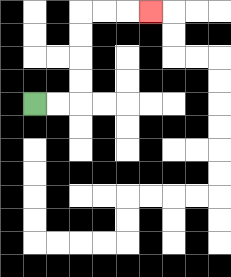{'start': '[1, 4]', 'end': '[6, 0]', 'path_directions': 'R,R,U,U,U,U,R,R,R', 'path_coordinates': '[[1, 4], [2, 4], [3, 4], [3, 3], [3, 2], [3, 1], [3, 0], [4, 0], [5, 0], [6, 0]]'}